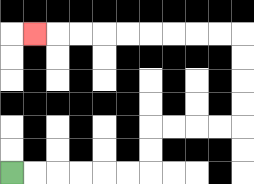{'start': '[0, 7]', 'end': '[1, 1]', 'path_directions': 'R,R,R,R,R,R,U,U,R,R,R,R,U,U,U,U,L,L,L,L,L,L,L,L,L', 'path_coordinates': '[[0, 7], [1, 7], [2, 7], [3, 7], [4, 7], [5, 7], [6, 7], [6, 6], [6, 5], [7, 5], [8, 5], [9, 5], [10, 5], [10, 4], [10, 3], [10, 2], [10, 1], [9, 1], [8, 1], [7, 1], [6, 1], [5, 1], [4, 1], [3, 1], [2, 1], [1, 1]]'}